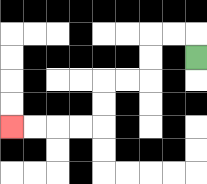{'start': '[8, 2]', 'end': '[0, 5]', 'path_directions': 'U,L,L,D,D,L,L,D,D,L,L,L,L', 'path_coordinates': '[[8, 2], [8, 1], [7, 1], [6, 1], [6, 2], [6, 3], [5, 3], [4, 3], [4, 4], [4, 5], [3, 5], [2, 5], [1, 5], [0, 5]]'}